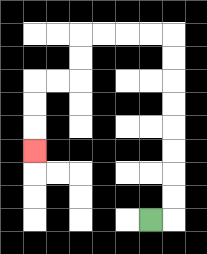{'start': '[6, 9]', 'end': '[1, 6]', 'path_directions': 'R,U,U,U,U,U,U,U,U,L,L,L,L,D,D,L,L,D,D,D', 'path_coordinates': '[[6, 9], [7, 9], [7, 8], [7, 7], [7, 6], [7, 5], [7, 4], [7, 3], [7, 2], [7, 1], [6, 1], [5, 1], [4, 1], [3, 1], [3, 2], [3, 3], [2, 3], [1, 3], [1, 4], [1, 5], [1, 6]]'}